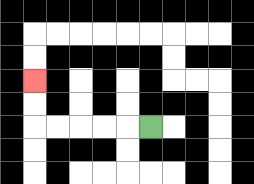{'start': '[6, 5]', 'end': '[1, 3]', 'path_directions': 'L,L,L,L,L,U,U', 'path_coordinates': '[[6, 5], [5, 5], [4, 5], [3, 5], [2, 5], [1, 5], [1, 4], [1, 3]]'}